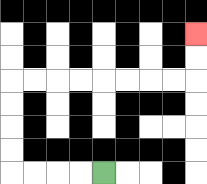{'start': '[4, 7]', 'end': '[8, 1]', 'path_directions': 'L,L,L,L,U,U,U,U,R,R,R,R,R,R,R,R,U,U', 'path_coordinates': '[[4, 7], [3, 7], [2, 7], [1, 7], [0, 7], [0, 6], [0, 5], [0, 4], [0, 3], [1, 3], [2, 3], [3, 3], [4, 3], [5, 3], [6, 3], [7, 3], [8, 3], [8, 2], [8, 1]]'}